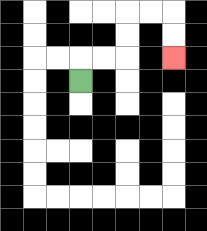{'start': '[3, 3]', 'end': '[7, 2]', 'path_directions': 'U,R,R,U,U,R,R,D,D', 'path_coordinates': '[[3, 3], [3, 2], [4, 2], [5, 2], [5, 1], [5, 0], [6, 0], [7, 0], [7, 1], [7, 2]]'}